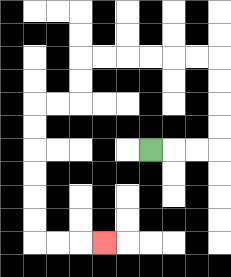{'start': '[6, 6]', 'end': '[4, 10]', 'path_directions': 'R,R,R,U,U,U,U,L,L,L,L,L,L,D,D,L,L,D,D,D,D,D,D,R,R,R', 'path_coordinates': '[[6, 6], [7, 6], [8, 6], [9, 6], [9, 5], [9, 4], [9, 3], [9, 2], [8, 2], [7, 2], [6, 2], [5, 2], [4, 2], [3, 2], [3, 3], [3, 4], [2, 4], [1, 4], [1, 5], [1, 6], [1, 7], [1, 8], [1, 9], [1, 10], [2, 10], [3, 10], [4, 10]]'}